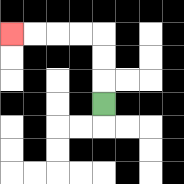{'start': '[4, 4]', 'end': '[0, 1]', 'path_directions': 'U,U,U,L,L,L,L', 'path_coordinates': '[[4, 4], [4, 3], [4, 2], [4, 1], [3, 1], [2, 1], [1, 1], [0, 1]]'}